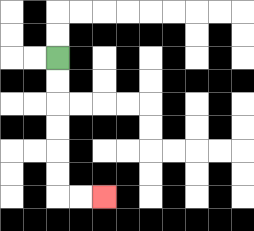{'start': '[2, 2]', 'end': '[4, 8]', 'path_directions': 'D,D,D,D,D,D,R,R', 'path_coordinates': '[[2, 2], [2, 3], [2, 4], [2, 5], [2, 6], [2, 7], [2, 8], [3, 8], [4, 8]]'}